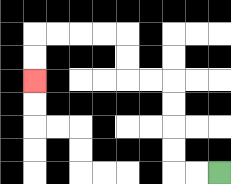{'start': '[9, 7]', 'end': '[1, 3]', 'path_directions': 'L,L,U,U,U,U,L,L,U,U,L,L,L,L,D,D', 'path_coordinates': '[[9, 7], [8, 7], [7, 7], [7, 6], [7, 5], [7, 4], [7, 3], [6, 3], [5, 3], [5, 2], [5, 1], [4, 1], [3, 1], [2, 1], [1, 1], [1, 2], [1, 3]]'}